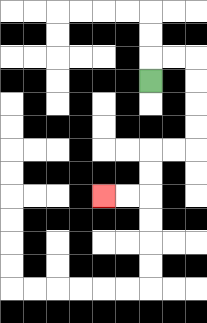{'start': '[6, 3]', 'end': '[4, 8]', 'path_directions': 'U,R,R,D,D,D,D,L,L,D,D,L,L', 'path_coordinates': '[[6, 3], [6, 2], [7, 2], [8, 2], [8, 3], [8, 4], [8, 5], [8, 6], [7, 6], [6, 6], [6, 7], [6, 8], [5, 8], [4, 8]]'}